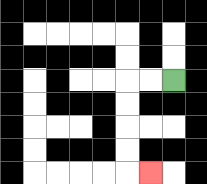{'start': '[7, 3]', 'end': '[6, 7]', 'path_directions': 'L,L,D,D,D,D,R', 'path_coordinates': '[[7, 3], [6, 3], [5, 3], [5, 4], [5, 5], [5, 6], [5, 7], [6, 7]]'}